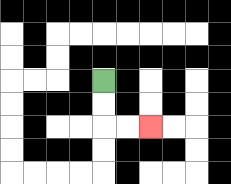{'start': '[4, 3]', 'end': '[6, 5]', 'path_directions': 'D,D,R,R', 'path_coordinates': '[[4, 3], [4, 4], [4, 5], [5, 5], [6, 5]]'}